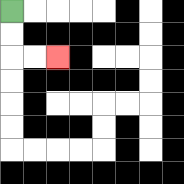{'start': '[0, 0]', 'end': '[2, 2]', 'path_directions': 'D,D,R,R', 'path_coordinates': '[[0, 0], [0, 1], [0, 2], [1, 2], [2, 2]]'}